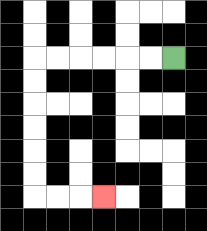{'start': '[7, 2]', 'end': '[4, 8]', 'path_directions': 'L,L,L,L,L,L,D,D,D,D,D,D,R,R,R', 'path_coordinates': '[[7, 2], [6, 2], [5, 2], [4, 2], [3, 2], [2, 2], [1, 2], [1, 3], [1, 4], [1, 5], [1, 6], [1, 7], [1, 8], [2, 8], [3, 8], [4, 8]]'}